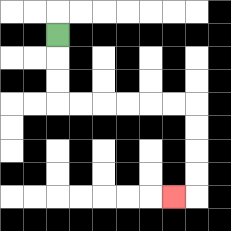{'start': '[2, 1]', 'end': '[7, 8]', 'path_directions': 'D,D,D,R,R,R,R,R,R,D,D,D,D,L', 'path_coordinates': '[[2, 1], [2, 2], [2, 3], [2, 4], [3, 4], [4, 4], [5, 4], [6, 4], [7, 4], [8, 4], [8, 5], [8, 6], [8, 7], [8, 8], [7, 8]]'}